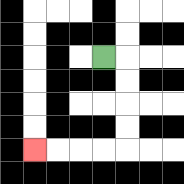{'start': '[4, 2]', 'end': '[1, 6]', 'path_directions': 'R,D,D,D,D,L,L,L,L', 'path_coordinates': '[[4, 2], [5, 2], [5, 3], [5, 4], [5, 5], [5, 6], [4, 6], [3, 6], [2, 6], [1, 6]]'}